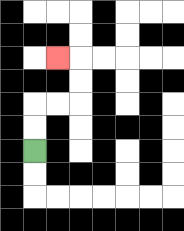{'start': '[1, 6]', 'end': '[2, 2]', 'path_directions': 'U,U,R,R,U,U,L', 'path_coordinates': '[[1, 6], [1, 5], [1, 4], [2, 4], [3, 4], [3, 3], [3, 2], [2, 2]]'}